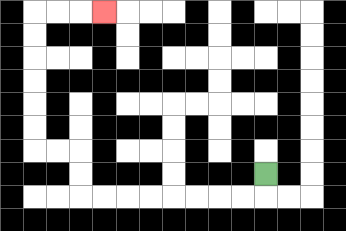{'start': '[11, 7]', 'end': '[4, 0]', 'path_directions': 'D,L,L,L,L,L,L,L,L,U,U,L,L,U,U,U,U,U,U,R,R,R', 'path_coordinates': '[[11, 7], [11, 8], [10, 8], [9, 8], [8, 8], [7, 8], [6, 8], [5, 8], [4, 8], [3, 8], [3, 7], [3, 6], [2, 6], [1, 6], [1, 5], [1, 4], [1, 3], [1, 2], [1, 1], [1, 0], [2, 0], [3, 0], [4, 0]]'}